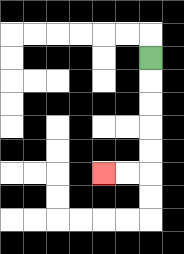{'start': '[6, 2]', 'end': '[4, 7]', 'path_directions': 'D,D,D,D,D,L,L', 'path_coordinates': '[[6, 2], [6, 3], [6, 4], [6, 5], [6, 6], [6, 7], [5, 7], [4, 7]]'}